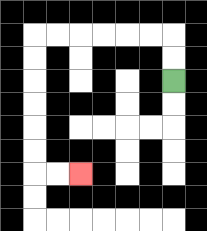{'start': '[7, 3]', 'end': '[3, 7]', 'path_directions': 'U,U,L,L,L,L,L,L,D,D,D,D,D,D,R,R', 'path_coordinates': '[[7, 3], [7, 2], [7, 1], [6, 1], [5, 1], [4, 1], [3, 1], [2, 1], [1, 1], [1, 2], [1, 3], [1, 4], [1, 5], [1, 6], [1, 7], [2, 7], [3, 7]]'}